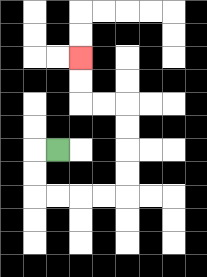{'start': '[2, 6]', 'end': '[3, 2]', 'path_directions': 'L,D,D,R,R,R,R,U,U,U,U,L,L,U,U', 'path_coordinates': '[[2, 6], [1, 6], [1, 7], [1, 8], [2, 8], [3, 8], [4, 8], [5, 8], [5, 7], [5, 6], [5, 5], [5, 4], [4, 4], [3, 4], [3, 3], [3, 2]]'}